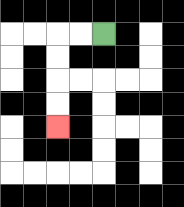{'start': '[4, 1]', 'end': '[2, 5]', 'path_directions': 'L,L,D,D,D,D', 'path_coordinates': '[[4, 1], [3, 1], [2, 1], [2, 2], [2, 3], [2, 4], [2, 5]]'}